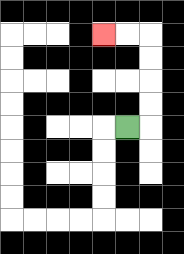{'start': '[5, 5]', 'end': '[4, 1]', 'path_directions': 'R,U,U,U,U,L,L', 'path_coordinates': '[[5, 5], [6, 5], [6, 4], [6, 3], [6, 2], [6, 1], [5, 1], [4, 1]]'}